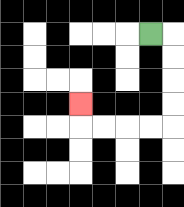{'start': '[6, 1]', 'end': '[3, 4]', 'path_directions': 'R,D,D,D,D,L,L,L,L,U', 'path_coordinates': '[[6, 1], [7, 1], [7, 2], [7, 3], [7, 4], [7, 5], [6, 5], [5, 5], [4, 5], [3, 5], [3, 4]]'}